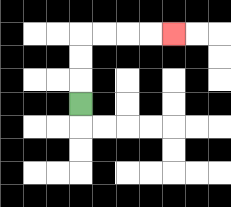{'start': '[3, 4]', 'end': '[7, 1]', 'path_directions': 'U,U,U,R,R,R,R', 'path_coordinates': '[[3, 4], [3, 3], [3, 2], [3, 1], [4, 1], [5, 1], [6, 1], [7, 1]]'}